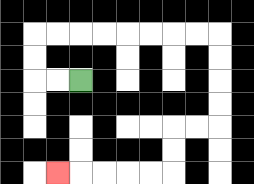{'start': '[3, 3]', 'end': '[2, 7]', 'path_directions': 'L,L,U,U,R,R,R,R,R,R,R,R,D,D,D,D,L,L,D,D,L,L,L,L,L', 'path_coordinates': '[[3, 3], [2, 3], [1, 3], [1, 2], [1, 1], [2, 1], [3, 1], [4, 1], [5, 1], [6, 1], [7, 1], [8, 1], [9, 1], [9, 2], [9, 3], [9, 4], [9, 5], [8, 5], [7, 5], [7, 6], [7, 7], [6, 7], [5, 7], [4, 7], [3, 7], [2, 7]]'}